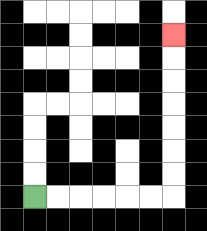{'start': '[1, 8]', 'end': '[7, 1]', 'path_directions': 'R,R,R,R,R,R,U,U,U,U,U,U,U', 'path_coordinates': '[[1, 8], [2, 8], [3, 8], [4, 8], [5, 8], [6, 8], [7, 8], [7, 7], [7, 6], [7, 5], [7, 4], [7, 3], [7, 2], [7, 1]]'}